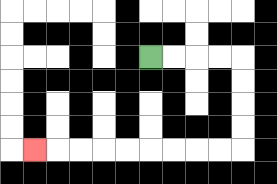{'start': '[6, 2]', 'end': '[1, 6]', 'path_directions': 'R,R,R,R,D,D,D,D,L,L,L,L,L,L,L,L,L', 'path_coordinates': '[[6, 2], [7, 2], [8, 2], [9, 2], [10, 2], [10, 3], [10, 4], [10, 5], [10, 6], [9, 6], [8, 6], [7, 6], [6, 6], [5, 6], [4, 6], [3, 6], [2, 6], [1, 6]]'}